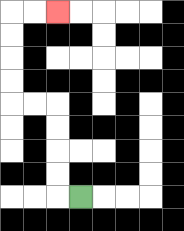{'start': '[3, 8]', 'end': '[2, 0]', 'path_directions': 'L,U,U,U,U,L,L,U,U,U,U,R,R', 'path_coordinates': '[[3, 8], [2, 8], [2, 7], [2, 6], [2, 5], [2, 4], [1, 4], [0, 4], [0, 3], [0, 2], [0, 1], [0, 0], [1, 0], [2, 0]]'}